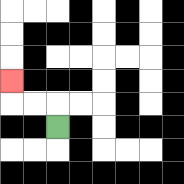{'start': '[2, 5]', 'end': '[0, 3]', 'path_directions': 'U,L,L,U', 'path_coordinates': '[[2, 5], [2, 4], [1, 4], [0, 4], [0, 3]]'}